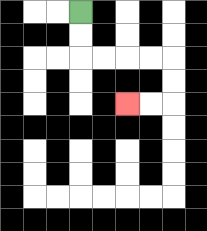{'start': '[3, 0]', 'end': '[5, 4]', 'path_directions': 'D,D,R,R,R,R,D,D,L,L', 'path_coordinates': '[[3, 0], [3, 1], [3, 2], [4, 2], [5, 2], [6, 2], [7, 2], [7, 3], [7, 4], [6, 4], [5, 4]]'}